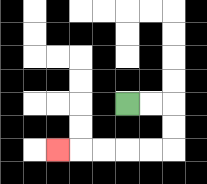{'start': '[5, 4]', 'end': '[2, 6]', 'path_directions': 'R,R,D,D,L,L,L,L,L', 'path_coordinates': '[[5, 4], [6, 4], [7, 4], [7, 5], [7, 6], [6, 6], [5, 6], [4, 6], [3, 6], [2, 6]]'}